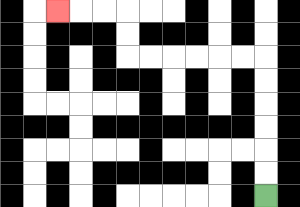{'start': '[11, 8]', 'end': '[2, 0]', 'path_directions': 'U,U,U,U,U,U,L,L,L,L,L,L,U,U,L,L,L', 'path_coordinates': '[[11, 8], [11, 7], [11, 6], [11, 5], [11, 4], [11, 3], [11, 2], [10, 2], [9, 2], [8, 2], [7, 2], [6, 2], [5, 2], [5, 1], [5, 0], [4, 0], [3, 0], [2, 0]]'}